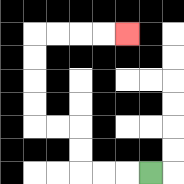{'start': '[6, 7]', 'end': '[5, 1]', 'path_directions': 'L,L,L,U,U,L,L,U,U,U,U,R,R,R,R', 'path_coordinates': '[[6, 7], [5, 7], [4, 7], [3, 7], [3, 6], [3, 5], [2, 5], [1, 5], [1, 4], [1, 3], [1, 2], [1, 1], [2, 1], [3, 1], [4, 1], [5, 1]]'}